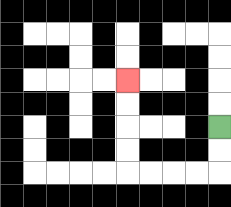{'start': '[9, 5]', 'end': '[5, 3]', 'path_directions': 'D,D,L,L,L,L,U,U,U,U', 'path_coordinates': '[[9, 5], [9, 6], [9, 7], [8, 7], [7, 7], [6, 7], [5, 7], [5, 6], [5, 5], [5, 4], [5, 3]]'}